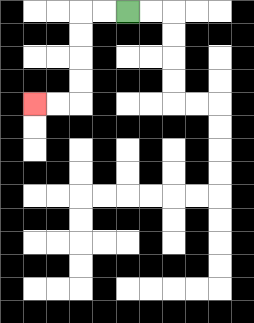{'start': '[5, 0]', 'end': '[1, 4]', 'path_directions': 'L,L,D,D,D,D,L,L', 'path_coordinates': '[[5, 0], [4, 0], [3, 0], [3, 1], [3, 2], [3, 3], [3, 4], [2, 4], [1, 4]]'}